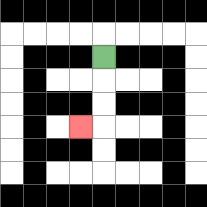{'start': '[4, 2]', 'end': '[3, 5]', 'path_directions': 'D,D,D,L', 'path_coordinates': '[[4, 2], [4, 3], [4, 4], [4, 5], [3, 5]]'}